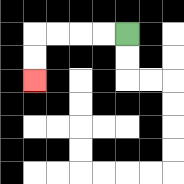{'start': '[5, 1]', 'end': '[1, 3]', 'path_directions': 'L,L,L,L,D,D', 'path_coordinates': '[[5, 1], [4, 1], [3, 1], [2, 1], [1, 1], [1, 2], [1, 3]]'}